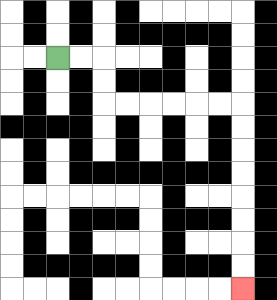{'start': '[2, 2]', 'end': '[10, 12]', 'path_directions': 'R,R,D,D,R,R,R,R,R,R,D,D,D,D,D,D,D,D', 'path_coordinates': '[[2, 2], [3, 2], [4, 2], [4, 3], [4, 4], [5, 4], [6, 4], [7, 4], [8, 4], [9, 4], [10, 4], [10, 5], [10, 6], [10, 7], [10, 8], [10, 9], [10, 10], [10, 11], [10, 12]]'}